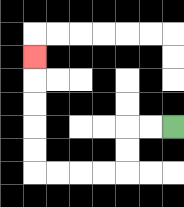{'start': '[7, 5]', 'end': '[1, 2]', 'path_directions': 'L,L,D,D,L,L,L,L,U,U,U,U,U', 'path_coordinates': '[[7, 5], [6, 5], [5, 5], [5, 6], [5, 7], [4, 7], [3, 7], [2, 7], [1, 7], [1, 6], [1, 5], [1, 4], [1, 3], [1, 2]]'}